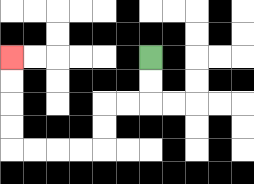{'start': '[6, 2]', 'end': '[0, 2]', 'path_directions': 'D,D,L,L,D,D,L,L,L,L,U,U,U,U', 'path_coordinates': '[[6, 2], [6, 3], [6, 4], [5, 4], [4, 4], [4, 5], [4, 6], [3, 6], [2, 6], [1, 6], [0, 6], [0, 5], [0, 4], [0, 3], [0, 2]]'}